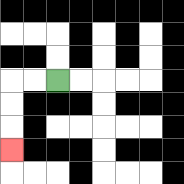{'start': '[2, 3]', 'end': '[0, 6]', 'path_directions': 'L,L,D,D,D', 'path_coordinates': '[[2, 3], [1, 3], [0, 3], [0, 4], [0, 5], [0, 6]]'}